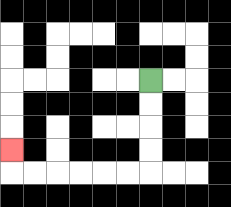{'start': '[6, 3]', 'end': '[0, 6]', 'path_directions': 'D,D,D,D,L,L,L,L,L,L,U', 'path_coordinates': '[[6, 3], [6, 4], [6, 5], [6, 6], [6, 7], [5, 7], [4, 7], [3, 7], [2, 7], [1, 7], [0, 7], [0, 6]]'}